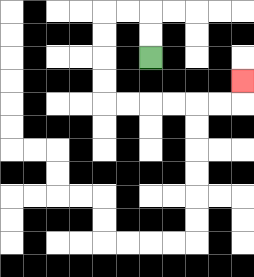{'start': '[6, 2]', 'end': '[10, 3]', 'path_directions': 'U,U,L,L,D,D,D,D,R,R,R,R,R,R,U', 'path_coordinates': '[[6, 2], [6, 1], [6, 0], [5, 0], [4, 0], [4, 1], [4, 2], [4, 3], [4, 4], [5, 4], [6, 4], [7, 4], [8, 4], [9, 4], [10, 4], [10, 3]]'}